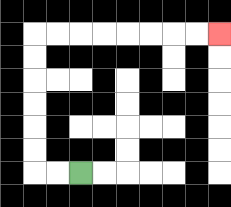{'start': '[3, 7]', 'end': '[9, 1]', 'path_directions': 'L,L,U,U,U,U,U,U,R,R,R,R,R,R,R,R', 'path_coordinates': '[[3, 7], [2, 7], [1, 7], [1, 6], [1, 5], [1, 4], [1, 3], [1, 2], [1, 1], [2, 1], [3, 1], [4, 1], [5, 1], [6, 1], [7, 1], [8, 1], [9, 1]]'}